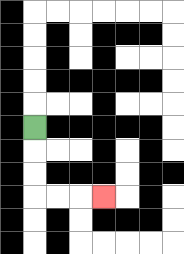{'start': '[1, 5]', 'end': '[4, 8]', 'path_directions': 'D,D,D,R,R,R', 'path_coordinates': '[[1, 5], [1, 6], [1, 7], [1, 8], [2, 8], [3, 8], [4, 8]]'}